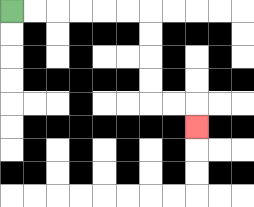{'start': '[0, 0]', 'end': '[8, 5]', 'path_directions': 'R,R,R,R,R,R,D,D,D,D,R,R,D', 'path_coordinates': '[[0, 0], [1, 0], [2, 0], [3, 0], [4, 0], [5, 0], [6, 0], [6, 1], [6, 2], [6, 3], [6, 4], [7, 4], [8, 4], [8, 5]]'}